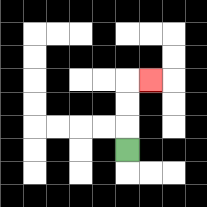{'start': '[5, 6]', 'end': '[6, 3]', 'path_directions': 'U,U,U,R', 'path_coordinates': '[[5, 6], [5, 5], [5, 4], [5, 3], [6, 3]]'}